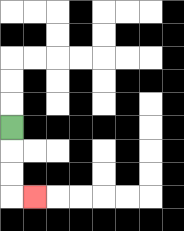{'start': '[0, 5]', 'end': '[1, 8]', 'path_directions': 'D,D,D,R', 'path_coordinates': '[[0, 5], [0, 6], [0, 7], [0, 8], [1, 8]]'}